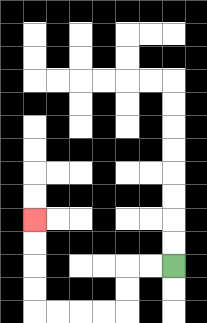{'start': '[7, 11]', 'end': '[1, 9]', 'path_directions': 'L,L,D,D,L,L,L,L,U,U,U,U', 'path_coordinates': '[[7, 11], [6, 11], [5, 11], [5, 12], [5, 13], [4, 13], [3, 13], [2, 13], [1, 13], [1, 12], [1, 11], [1, 10], [1, 9]]'}